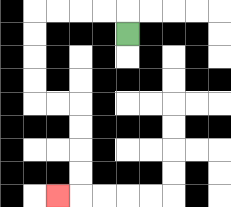{'start': '[5, 1]', 'end': '[2, 8]', 'path_directions': 'U,L,L,L,L,D,D,D,D,R,R,D,D,D,D,L', 'path_coordinates': '[[5, 1], [5, 0], [4, 0], [3, 0], [2, 0], [1, 0], [1, 1], [1, 2], [1, 3], [1, 4], [2, 4], [3, 4], [3, 5], [3, 6], [3, 7], [3, 8], [2, 8]]'}